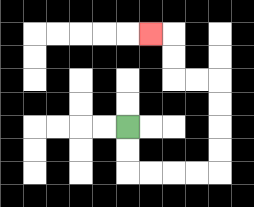{'start': '[5, 5]', 'end': '[6, 1]', 'path_directions': 'D,D,R,R,R,R,U,U,U,U,L,L,U,U,L', 'path_coordinates': '[[5, 5], [5, 6], [5, 7], [6, 7], [7, 7], [8, 7], [9, 7], [9, 6], [9, 5], [9, 4], [9, 3], [8, 3], [7, 3], [7, 2], [7, 1], [6, 1]]'}